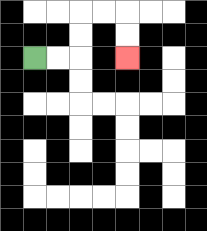{'start': '[1, 2]', 'end': '[5, 2]', 'path_directions': 'R,R,U,U,R,R,D,D', 'path_coordinates': '[[1, 2], [2, 2], [3, 2], [3, 1], [3, 0], [4, 0], [5, 0], [5, 1], [5, 2]]'}